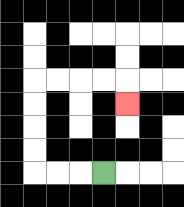{'start': '[4, 7]', 'end': '[5, 4]', 'path_directions': 'L,L,L,U,U,U,U,R,R,R,R,D', 'path_coordinates': '[[4, 7], [3, 7], [2, 7], [1, 7], [1, 6], [1, 5], [1, 4], [1, 3], [2, 3], [3, 3], [4, 3], [5, 3], [5, 4]]'}